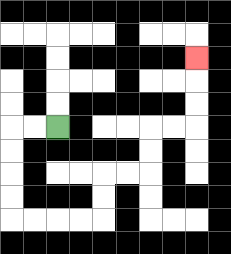{'start': '[2, 5]', 'end': '[8, 2]', 'path_directions': 'L,L,D,D,D,D,R,R,R,R,U,U,R,R,U,U,R,R,U,U,U', 'path_coordinates': '[[2, 5], [1, 5], [0, 5], [0, 6], [0, 7], [0, 8], [0, 9], [1, 9], [2, 9], [3, 9], [4, 9], [4, 8], [4, 7], [5, 7], [6, 7], [6, 6], [6, 5], [7, 5], [8, 5], [8, 4], [8, 3], [8, 2]]'}